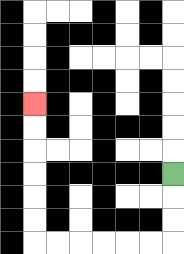{'start': '[7, 7]', 'end': '[1, 4]', 'path_directions': 'D,D,D,L,L,L,L,L,L,U,U,U,U,U,U', 'path_coordinates': '[[7, 7], [7, 8], [7, 9], [7, 10], [6, 10], [5, 10], [4, 10], [3, 10], [2, 10], [1, 10], [1, 9], [1, 8], [1, 7], [1, 6], [1, 5], [1, 4]]'}